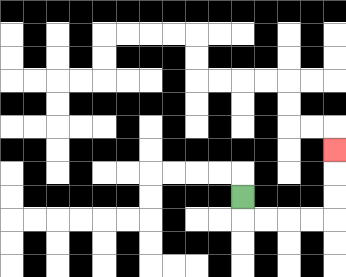{'start': '[10, 8]', 'end': '[14, 6]', 'path_directions': 'D,R,R,R,R,U,U,U', 'path_coordinates': '[[10, 8], [10, 9], [11, 9], [12, 9], [13, 9], [14, 9], [14, 8], [14, 7], [14, 6]]'}